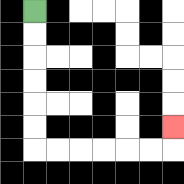{'start': '[1, 0]', 'end': '[7, 5]', 'path_directions': 'D,D,D,D,D,D,R,R,R,R,R,R,U', 'path_coordinates': '[[1, 0], [1, 1], [1, 2], [1, 3], [1, 4], [1, 5], [1, 6], [2, 6], [3, 6], [4, 6], [5, 6], [6, 6], [7, 6], [7, 5]]'}